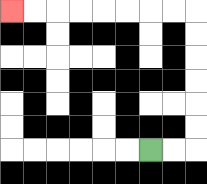{'start': '[6, 6]', 'end': '[0, 0]', 'path_directions': 'R,R,U,U,U,U,U,U,L,L,L,L,L,L,L,L', 'path_coordinates': '[[6, 6], [7, 6], [8, 6], [8, 5], [8, 4], [8, 3], [8, 2], [8, 1], [8, 0], [7, 0], [6, 0], [5, 0], [4, 0], [3, 0], [2, 0], [1, 0], [0, 0]]'}